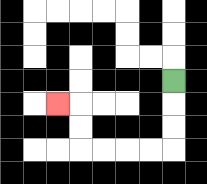{'start': '[7, 3]', 'end': '[2, 4]', 'path_directions': 'D,D,D,L,L,L,L,U,U,L', 'path_coordinates': '[[7, 3], [7, 4], [7, 5], [7, 6], [6, 6], [5, 6], [4, 6], [3, 6], [3, 5], [3, 4], [2, 4]]'}